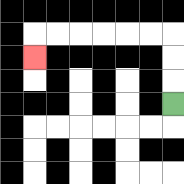{'start': '[7, 4]', 'end': '[1, 2]', 'path_directions': 'U,U,U,L,L,L,L,L,L,D', 'path_coordinates': '[[7, 4], [7, 3], [7, 2], [7, 1], [6, 1], [5, 1], [4, 1], [3, 1], [2, 1], [1, 1], [1, 2]]'}